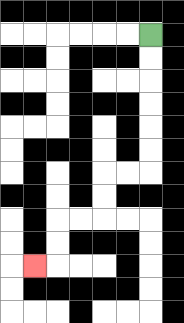{'start': '[6, 1]', 'end': '[1, 11]', 'path_directions': 'D,D,D,D,D,D,L,L,D,D,L,L,D,D,L', 'path_coordinates': '[[6, 1], [6, 2], [6, 3], [6, 4], [6, 5], [6, 6], [6, 7], [5, 7], [4, 7], [4, 8], [4, 9], [3, 9], [2, 9], [2, 10], [2, 11], [1, 11]]'}